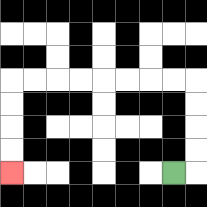{'start': '[7, 7]', 'end': '[0, 7]', 'path_directions': 'R,U,U,U,U,L,L,L,L,L,L,L,L,D,D,D,D', 'path_coordinates': '[[7, 7], [8, 7], [8, 6], [8, 5], [8, 4], [8, 3], [7, 3], [6, 3], [5, 3], [4, 3], [3, 3], [2, 3], [1, 3], [0, 3], [0, 4], [0, 5], [0, 6], [0, 7]]'}